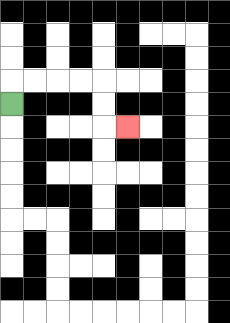{'start': '[0, 4]', 'end': '[5, 5]', 'path_directions': 'U,R,R,R,R,D,D,R', 'path_coordinates': '[[0, 4], [0, 3], [1, 3], [2, 3], [3, 3], [4, 3], [4, 4], [4, 5], [5, 5]]'}